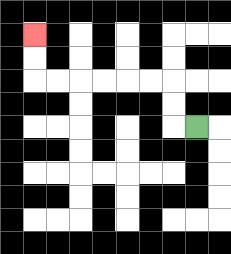{'start': '[8, 5]', 'end': '[1, 1]', 'path_directions': 'L,U,U,L,L,L,L,L,L,U,U', 'path_coordinates': '[[8, 5], [7, 5], [7, 4], [7, 3], [6, 3], [5, 3], [4, 3], [3, 3], [2, 3], [1, 3], [1, 2], [1, 1]]'}